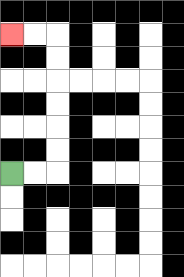{'start': '[0, 7]', 'end': '[0, 1]', 'path_directions': 'R,R,U,U,U,U,U,U,L,L', 'path_coordinates': '[[0, 7], [1, 7], [2, 7], [2, 6], [2, 5], [2, 4], [2, 3], [2, 2], [2, 1], [1, 1], [0, 1]]'}